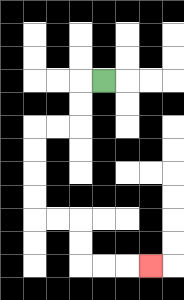{'start': '[4, 3]', 'end': '[6, 11]', 'path_directions': 'L,D,D,L,L,D,D,D,D,R,R,D,D,R,R,R', 'path_coordinates': '[[4, 3], [3, 3], [3, 4], [3, 5], [2, 5], [1, 5], [1, 6], [1, 7], [1, 8], [1, 9], [2, 9], [3, 9], [3, 10], [3, 11], [4, 11], [5, 11], [6, 11]]'}